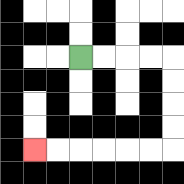{'start': '[3, 2]', 'end': '[1, 6]', 'path_directions': 'R,R,R,R,D,D,D,D,L,L,L,L,L,L', 'path_coordinates': '[[3, 2], [4, 2], [5, 2], [6, 2], [7, 2], [7, 3], [7, 4], [7, 5], [7, 6], [6, 6], [5, 6], [4, 6], [3, 6], [2, 6], [1, 6]]'}